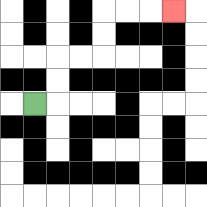{'start': '[1, 4]', 'end': '[7, 0]', 'path_directions': 'R,U,U,R,R,U,U,R,R,R', 'path_coordinates': '[[1, 4], [2, 4], [2, 3], [2, 2], [3, 2], [4, 2], [4, 1], [4, 0], [5, 0], [6, 0], [7, 0]]'}